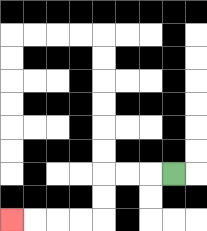{'start': '[7, 7]', 'end': '[0, 9]', 'path_directions': 'L,L,L,D,D,L,L,L,L', 'path_coordinates': '[[7, 7], [6, 7], [5, 7], [4, 7], [4, 8], [4, 9], [3, 9], [2, 9], [1, 9], [0, 9]]'}